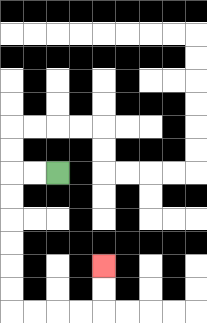{'start': '[2, 7]', 'end': '[4, 11]', 'path_directions': 'L,L,D,D,D,D,D,D,R,R,R,R,U,U', 'path_coordinates': '[[2, 7], [1, 7], [0, 7], [0, 8], [0, 9], [0, 10], [0, 11], [0, 12], [0, 13], [1, 13], [2, 13], [3, 13], [4, 13], [4, 12], [4, 11]]'}